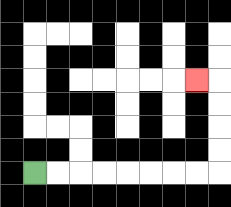{'start': '[1, 7]', 'end': '[8, 3]', 'path_directions': 'R,R,R,R,R,R,R,R,U,U,U,U,L', 'path_coordinates': '[[1, 7], [2, 7], [3, 7], [4, 7], [5, 7], [6, 7], [7, 7], [8, 7], [9, 7], [9, 6], [9, 5], [9, 4], [9, 3], [8, 3]]'}